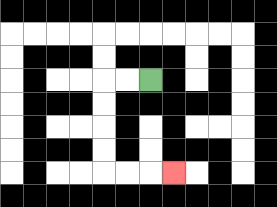{'start': '[6, 3]', 'end': '[7, 7]', 'path_directions': 'L,L,D,D,D,D,R,R,R', 'path_coordinates': '[[6, 3], [5, 3], [4, 3], [4, 4], [4, 5], [4, 6], [4, 7], [5, 7], [6, 7], [7, 7]]'}